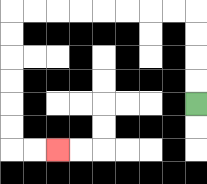{'start': '[8, 4]', 'end': '[2, 6]', 'path_directions': 'U,U,U,U,L,L,L,L,L,L,L,L,D,D,D,D,D,D,R,R', 'path_coordinates': '[[8, 4], [8, 3], [8, 2], [8, 1], [8, 0], [7, 0], [6, 0], [5, 0], [4, 0], [3, 0], [2, 0], [1, 0], [0, 0], [0, 1], [0, 2], [0, 3], [0, 4], [0, 5], [0, 6], [1, 6], [2, 6]]'}